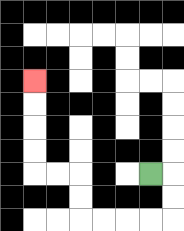{'start': '[6, 7]', 'end': '[1, 3]', 'path_directions': 'R,D,D,L,L,L,L,U,U,L,L,U,U,U,U', 'path_coordinates': '[[6, 7], [7, 7], [7, 8], [7, 9], [6, 9], [5, 9], [4, 9], [3, 9], [3, 8], [3, 7], [2, 7], [1, 7], [1, 6], [1, 5], [1, 4], [1, 3]]'}